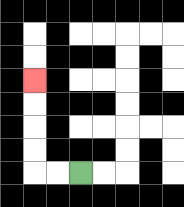{'start': '[3, 7]', 'end': '[1, 3]', 'path_directions': 'L,L,U,U,U,U', 'path_coordinates': '[[3, 7], [2, 7], [1, 7], [1, 6], [1, 5], [1, 4], [1, 3]]'}